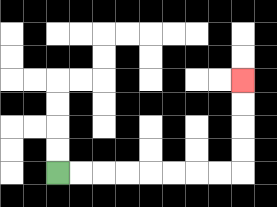{'start': '[2, 7]', 'end': '[10, 3]', 'path_directions': 'R,R,R,R,R,R,R,R,U,U,U,U', 'path_coordinates': '[[2, 7], [3, 7], [4, 7], [5, 7], [6, 7], [7, 7], [8, 7], [9, 7], [10, 7], [10, 6], [10, 5], [10, 4], [10, 3]]'}